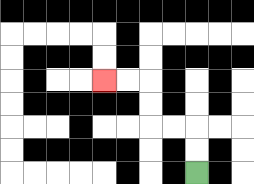{'start': '[8, 7]', 'end': '[4, 3]', 'path_directions': 'U,U,L,L,U,U,L,L', 'path_coordinates': '[[8, 7], [8, 6], [8, 5], [7, 5], [6, 5], [6, 4], [6, 3], [5, 3], [4, 3]]'}